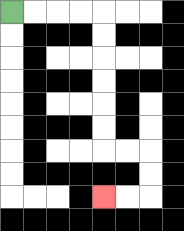{'start': '[0, 0]', 'end': '[4, 8]', 'path_directions': 'R,R,R,R,D,D,D,D,D,D,R,R,D,D,L,L', 'path_coordinates': '[[0, 0], [1, 0], [2, 0], [3, 0], [4, 0], [4, 1], [4, 2], [4, 3], [4, 4], [4, 5], [4, 6], [5, 6], [6, 6], [6, 7], [6, 8], [5, 8], [4, 8]]'}